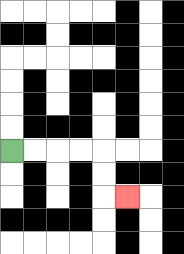{'start': '[0, 6]', 'end': '[5, 8]', 'path_directions': 'R,R,R,R,D,D,R', 'path_coordinates': '[[0, 6], [1, 6], [2, 6], [3, 6], [4, 6], [4, 7], [4, 8], [5, 8]]'}